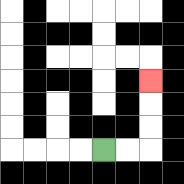{'start': '[4, 6]', 'end': '[6, 3]', 'path_directions': 'R,R,U,U,U', 'path_coordinates': '[[4, 6], [5, 6], [6, 6], [6, 5], [6, 4], [6, 3]]'}